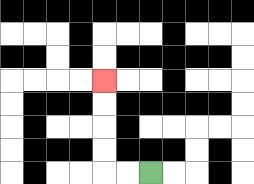{'start': '[6, 7]', 'end': '[4, 3]', 'path_directions': 'L,L,U,U,U,U', 'path_coordinates': '[[6, 7], [5, 7], [4, 7], [4, 6], [4, 5], [4, 4], [4, 3]]'}